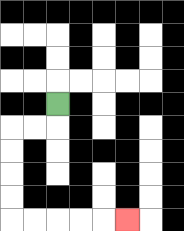{'start': '[2, 4]', 'end': '[5, 9]', 'path_directions': 'D,L,L,D,D,D,D,R,R,R,R,R', 'path_coordinates': '[[2, 4], [2, 5], [1, 5], [0, 5], [0, 6], [0, 7], [0, 8], [0, 9], [1, 9], [2, 9], [3, 9], [4, 9], [5, 9]]'}